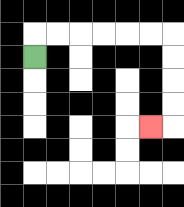{'start': '[1, 2]', 'end': '[6, 5]', 'path_directions': 'U,R,R,R,R,R,R,D,D,D,D,L', 'path_coordinates': '[[1, 2], [1, 1], [2, 1], [3, 1], [4, 1], [5, 1], [6, 1], [7, 1], [7, 2], [7, 3], [7, 4], [7, 5], [6, 5]]'}